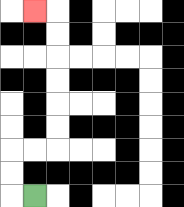{'start': '[1, 8]', 'end': '[1, 0]', 'path_directions': 'L,U,U,R,R,U,U,U,U,U,U,L', 'path_coordinates': '[[1, 8], [0, 8], [0, 7], [0, 6], [1, 6], [2, 6], [2, 5], [2, 4], [2, 3], [2, 2], [2, 1], [2, 0], [1, 0]]'}